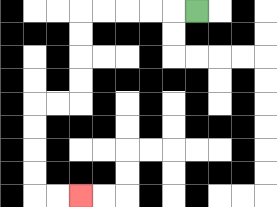{'start': '[8, 0]', 'end': '[3, 8]', 'path_directions': 'L,L,L,L,L,D,D,D,D,L,L,D,D,D,D,R,R', 'path_coordinates': '[[8, 0], [7, 0], [6, 0], [5, 0], [4, 0], [3, 0], [3, 1], [3, 2], [3, 3], [3, 4], [2, 4], [1, 4], [1, 5], [1, 6], [1, 7], [1, 8], [2, 8], [3, 8]]'}